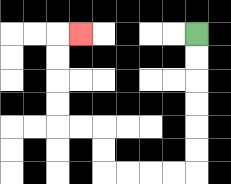{'start': '[8, 1]', 'end': '[3, 1]', 'path_directions': 'D,D,D,D,D,D,L,L,L,L,U,U,L,L,U,U,U,U,R', 'path_coordinates': '[[8, 1], [8, 2], [8, 3], [8, 4], [8, 5], [8, 6], [8, 7], [7, 7], [6, 7], [5, 7], [4, 7], [4, 6], [4, 5], [3, 5], [2, 5], [2, 4], [2, 3], [2, 2], [2, 1], [3, 1]]'}